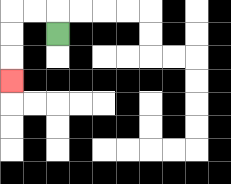{'start': '[2, 1]', 'end': '[0, 3]', 'path_directions': 'U,L,L,D,D,D', 'path_coordinates': '[[2, 1], [2, 0], [1, 0], [0, 0], [0, 1], [0, 2], [0, 3]]'}